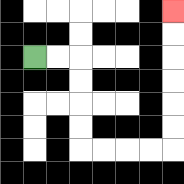{'start': '[1, 2]', 'end': '[7, 0]', 'path_directions': 'R,R,D,D,D,D,R,R,R,R,U,U,U,U,U,U', 'path_coordinates': '[[1, 2], [2, 2], [3, 2], [3, 3], [3, 4], [3, 5], [3, 6], [4, 6], [5, 6], [6, 6], [7, 6], [7, 5], [7, 4], [7, 3], [7, 2], [7, 1], [7, 0]]'}